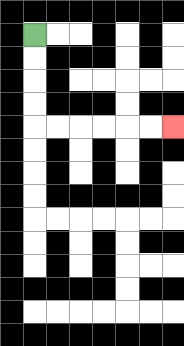{'start': '[1, 1]', 'end': '[7, 5]', 'path_directions': 'D,D,D,D,R,R,R,R,R,R', 'path_coordinates': '[[1, 1], [1, 2], [1, 3], [1, 4], [1, 5], [2, 5], [3, 5], [4, 5], [5, 5], [6, 5], [7, 5]]'}